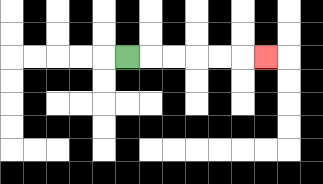{'start': '[5, 2]', 'end': '[11, 2]', 'path_directions': 'R,R,R,R,R,R', 'path_coordinates': '[[5, 2], [6, 2], [7, 2], [8, 2], [9, 2], [10, 2], [11, 2]]'}